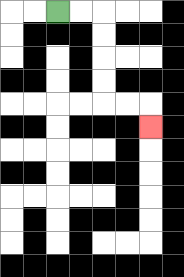{'start': '[2, 0]', 'end': '[6, 5]', 'path_directions': 'R,R,D,D,D,D,R,R,D', 'path_coordinates': '[[2, 0], [3, 0], [4, 0], [4, 1], [4, 2], [4, 3], [4, 4], [5, 4], [6, 4], [6, 5]]'}